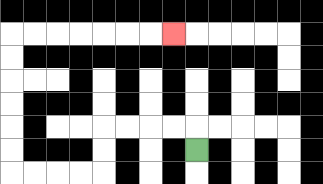{'start': '[8, 6]', 'end': '[7, 1]', 'path_directions': 'U,L,L,L,L,D,D,L,L,L,L,U,U,U,U,U,U,R,R,R,R,R,R,R', 'path_coordinates': '[[8, 6], [8, 5], [7, 5], [6, 5], [5, 5], [4, 5], [4, 6], [4, 7], [3, 7], [2, 7], [1, 7], [0, 7], [0, 6], [0, 5], [0, 4], [0, 3], [0, 2], [0, 1], [1, 1], [2, 1], [3, 1], [4, 1], [5, 1], [6, 1], [7, 1]]'}